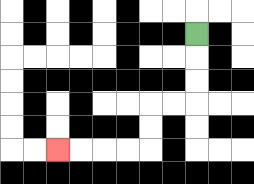{'start': '[8, 1]', 'end': '[2, 6]', 'path_directions': 'D,D,D,L,L,D,D,L,L,L,L', 'path_coordinates': '[[8, 1], [8, 2], [8, 3], [8, 4], [7, 4], [6, 4], [6, 5], [6, 6], [5, 6], [4, 6], [3, 6], [2, 6]]'}